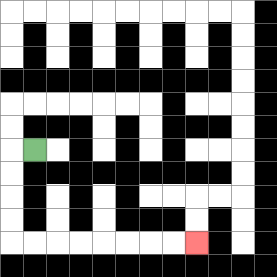{'start': '[1, 6]', 'end': '[8, 10]', 'path_directions': 'L,D,D,D,D,R,R,R,R,R,R,R,R', 'path_coordinates': '[[1, 6], [0, 6], [0, 7], [0, 8], [0, 9], [0, 10], [1, 10], [2, 10], [3, 10], [4, 10], [5, 10], [6, 10], [7, 10], [8, 10]]'}